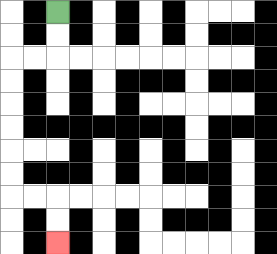{'start': '[2, 0]', 'end': '[2, 10]', 'path_directions': 'D,D,L,L,D,D,D,D,D,D,R,R,D,D', 'path_coordinates': '[[2, 0], [2, 1], [2, 2], [1, 2], [0, 2], [0, 3], [0, 4], [0, 5], [0, 6], [0, 7], [0, 8], [1, 8], [2, 8], [2, 9], [2, 10]]'}